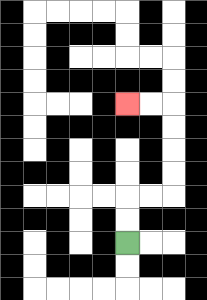{'start': '[5, 10]', 'end': '[5, 4]', 'path_directions': 'U,U,R,R,U,U,U,U,L,L', 'path_coordinates': '[[5, 10], [5, 9], [5, 8], [6, 8], [7, 8], [7, 7], [7, 6], [7, 5], [7, 4], [6, 4], [5, 4]]'}